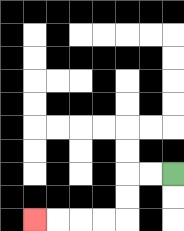{'start': '[7, 7]', 'end': '[1, 9]', 'path_directions': 'L,L,D,D,L,L,L,L', 'path_coordinates': '[[7, 7], [6, 7], [5, 7], [5, 8], [5, 9], [4, 9], [3, 9], [2, 9], [1, 9]]'}